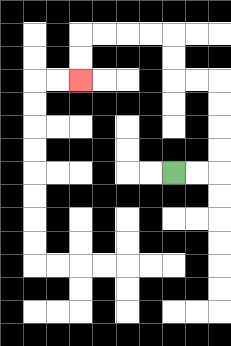{'start': '[7, 7]', 'end': '[3, 3]', 'path_directions': 'R,R,U,U,U,U,L,L,U,U,L,L,L,L,D,D', 'path_coordinates': '[[7, 7], [8, 7], [9, 7], [9, 6], [9, 5], [9, 4], [9, 3], [8, 3], [7, 3], [7, 2], [7, 1], [6, 1], [5, 1], [4, 1], [3, 1], [3, 2], [3, 3]]'}